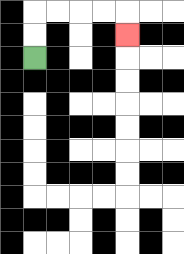{'start': '[1, 2]', 'end': '[5, 1]', 'path_directions': 'U,U,R,R,R,R,D', 'path_coordinates': '[[1, 2], [1, 1], [1, 0], [2, 0], [3, 0], [4, 0], [5, 0], [5, 1]]'}